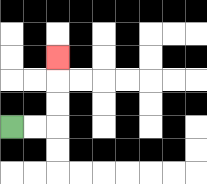{'start': '[0, 5]', 'end': '[2, 2]', 'path_directions': 'R,R,U,U,U', 'path_coordinates': '[[0, 5], [1, 5], [2, 5], [2, 4], [2, 3], [2, 2]]'}